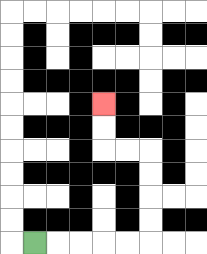{'start': '[1, 10]', 'end': '[4, 4]', 'path_directions': 'R,R,R,R,R,U,U,U,U,L,L,U,U', 'path_coordinates': '[[1, 10], [2, 10], [3, 10], [4, 10], [5, 10], [6, 10], [6, 9], [6, 8], [6, 7], [6, 6], [5, 6], [4, 6], [4, 5], [4, 4]]'}